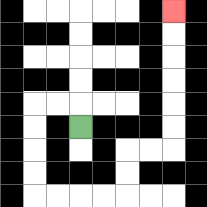{'start': '[3, 5]', 'end': '[7, 0]', 'path_directions': 'U,L,L,D,D,D,D,R,R,R,R,U,U,R,R,U,U,U,U,U,U', 'path_coordinates': '[[3, 5], [3, 4], [2, 4], [1, 4], [1, 5], [1, 6], [1, 7], [1, 8], [2, 8], [3, 8], [4, 8], [5, 8], [5, 7], [5, 6], [6, 6], [7, 6], [7, 5], [7, 4], [7, 3], [7, 2], [7, 1], [7, 0]]'}